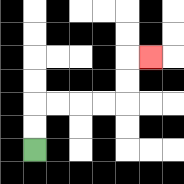{'start': '[1, 6]', 'end': '[6, 2]', 'path_directions': 'U,U,R,R,R,R,U,U,R', 'path_coordinates': '[[1, 6], [1, 5], [1, 4], [2, 4], [3, 4], [4, 4], [5, 4], [5, 3], [5, 2], [6, 2]]'}